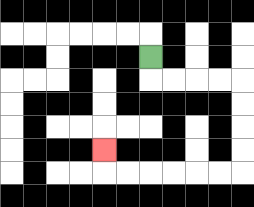{'start': '[6, 2]', 'end': '[4, 6]', 'path_directions': 'D,R,R,R,R,D,D,D,D,L,L,L,L,L,L,U', 'path_coordinates': '[[6, 2], [6, 3], [7, 3], [8, 3], [9, 3], [10, 3], [10, 4], [10, 5], [10, 6], [10, 7], [9, 7], [8, 7], [7, 7], [6, 7], [5, 7], [4, 7], [4, 6]]'}